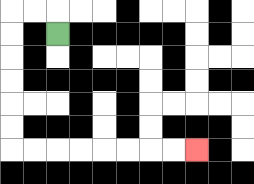{'start': '[2, 1]', 'end': '[8, 6]', 'path_directions': 'U,L,L,D,D,D,D,D,D,R,R,R,R,R,R,R,R', 'path_coordinates': '[[2, 1], [2, 0], [1, 0], [0, 0], [0, 1], [0, 2], [0, 3], [0, 4], [0, 5], [0, 6], [1, 6], [2, 6], [3, 6], [4, 6], [5, 6], [6, 6], [7, 6], [8, 6]]'}